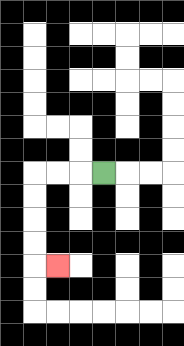{'start': '[4, 7]', 'end': '[2, 11]', 'path_directions': 'L,L,L,D,D,D,D,R', 'path_coordinates': '[[4, 7], [3, 7], [2, 7], [1, 7], [1, 8], [1, 9], [1, 10], [1, 11], [2, 11]]'}